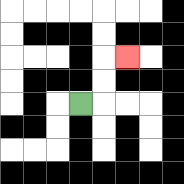{'start': '[3, 4]', 'end': '[5, 2]', 'path_directions': 'R,U,U,R', 'path_coordinates': '[[3, 4], [4, 4], [4, 3], [4, 2], [5, 2]]'}